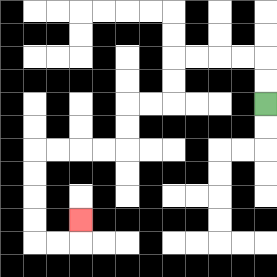{'start': '[11, 4]', 'end': '[3, 9]', 'path_directions': 'U,U,L,L,L,L,D,D,L,L,D,D,L,L,L,L,D,D,D,D,R,R,U', 'path_coordinates': '[[11, 4], [11, 3], [11, 2], [10, 2], [9, 2], [8, 2], [7, 2], [7, 3], [7, 4], [6, 4], [5, 4], [5, 5], [5, 6], [4, 6], [3, 6], [2, 6], [1, 6], [1, 7], [1, 8], [1, 9], [1, 10], [2, 10], [3, 10], [3, 9]]'}